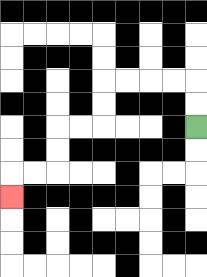{'start': '[8, 5]', 'end': '[0, 8]', 'path_directions': 'U,U,L,L,L,L,D,D,L,L,D,D,L,L,D', 'path_coordinates': '[[8, 5], [8, 4], [8, 3], [7, 3], [6, 3], [5, 3], [4, 3], [4, 4], [4, 5], [3, 5], [2, 5], [2, 6], [2, 7], [1, 7], [0, 7], [0, 8]]'}